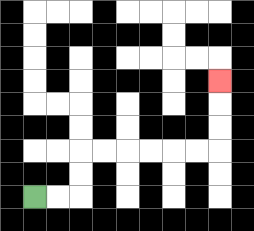{'start': '[1, 8]', 'end': '[9, 3]', 'path_directions': 'R,R,U,U,R,R,R,R,R,R,U,U,U', 'path_coordinates': '[[1, 8], [2, 8], [3, 8], [3, 7], [3, 6], [4, 6], [5, 6], [6, 6], [7, 6], [8, 6], [9, 6], [9, 5], [9, 4], [9, 3]]'}